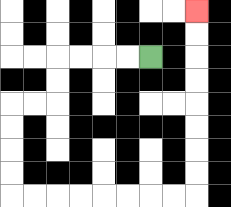{'start': '[6, 2]', 'end': '[8, 0]', 'path_directions': 'L,L,L,L,D,D,L,L,D,D,D,D,R,R,R,R,R,R,R,R,U,U,U,U,U,U,U,U', 'path_coordinates': '[[6, 2], [5, 2], [4, 2], [3, 2], [2, 2], [2, 3], [2, 4], [1, 4], [0, 4], [0, 5], [0, 6], [0, 7], [0, 8], [1, 8], [2, 8], [3, 8], [4, 8], [5, 8], [6, 8], [7, 8], [8, 8], [8, 7], [8, 6], [8, 5], [8, 4], [8, 3], [8, 2], [8, 1], [8, 0]]'}